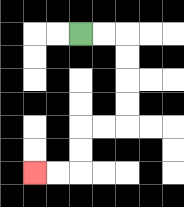{'start': '[3, 1]', 'end': '[1, 7]', 'path_directions': 'R,R,D,D,D,D,L,L,D,D,L,L', 'path_coordinates': '[[3, 1], [4, 1], [5, 1], [5, 2], [5, 3], [5, 4], [5, 5], [4, 5], [3, 5], [3, 6], [3, 7], [2, 7], [1, 7]]'}